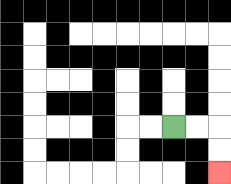{'start': '[7, 5]', 'end': '[9, 7]', 'path_directions': 'R,R,D,D', 'path_coordinates': '[[7, 5], [8, 5], [9, 5], [9, 6], [9, 7]]'}